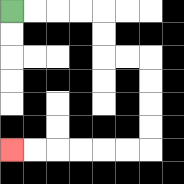{'start': '[0, 0]', 'end': '[0, 6]', 'path_directions': 'R,R,R,R,D,D,R,R,D,D,D,D,L,L,L,L,L,L', 'path_coordinates': '[[0, 0], [1, 0], [2, 0], [3, 0], [4, 0], [4, 1], [4, 2], [5, 2], [6, 2], [6, 3], [6, 4], [6, 5], [6, 6], [5, 6], [4, 6], [3, 6], [2, 6], [1, 6], [0, 6]]'}